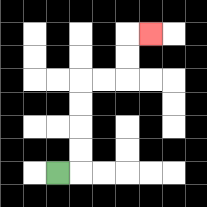{'start': '[2, 7]', 'end': '[6, 1]', 'path_directions': 'R,U,U,U,U,R,R,U,U,R', 'path_coordinates': '[[2, 7], [3, 7], [3, 6], [3, 5], [3, 4], [3, 3], [4, 3], [5, 3], [5, 2], [5, 1], [6, 1]]'}